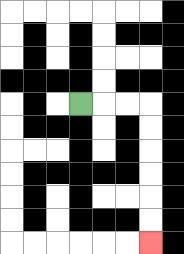{'start': '[3, 4]', 'end': '[6, 10]', 'path_directions': 'R,R,R,D,D,D,D,D,D', 'path_coordinates': '[[3, 4], [4, 4], [5, 4], [6, 4], [6, 5], [6, 6], [6, 7], [6, 8], [6, 9], [6, 10]]'}